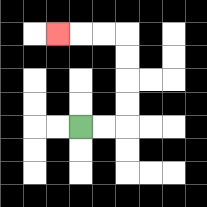{'start': '[3, 5]', 'end': '[2, 1]', 'path_directions': 'R,R,U,U,U,U,L,L,L', 'path_coordinates': '[[3, 5], [4, 5], [5, 5], [5, 4], [5, 3], [5, 2], [5, 1], [4, 1], [3, 1], [2, 1]]'}